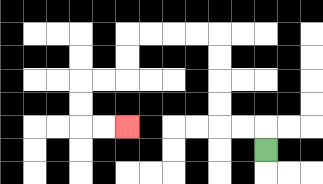{'start': '[11, 6]', 'end': '[5, 5]', 'path_directions': 'U,L,L,U,U,U,U,L,L,L,L,D,D,L,L,D,D,R,R', 'path_coordinates': '[[11, 6], [11, 5], [10, 5], [9, 5], [9, 4], [9, 3], [9, 2], [9, 1], [8, 1], [7, 1], [6, 1], [5, 1], [5, 2], [5, 3], [4, 3], [3, 3], [3, 4], [3, 5], [4, 5], [5, 5]]'}